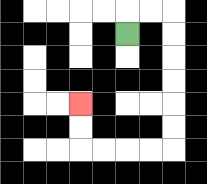{'start': '[5, 1]', 'end': '[3, 4]', 'path_directions': 'U,R,R,D,D,D,D,D,D,L,L,L,L,U,U', 'path_coordinates': '[[5, 1], [5, 0], [6, 0], [7, 0], [7, 1], [7, 2], [7, 3], [7, 4], [7, 5], [7, 6], [6, 6], [5, 6], [4, 6], [3, 6], [3, 5], [3, 4]]'}